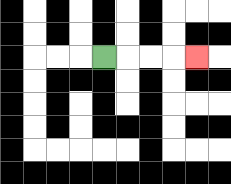{'start': '[4, 2]', 'end': '[8, 2]', 'path_directions': 'R,R,R,R', 'path_coordinates': '[[4, 2], [5, 2], [6, 2], [7, 2], [8, 2]]'}